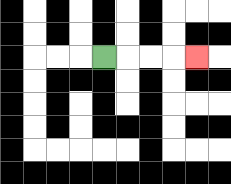{'start': '[4, 2]', 'end': '[8, 2]', 'path_directions': 'R,R,R,R', 'path_coordinates': '[[4, 2], [5, 2], [6, 2], [7, 2], [8, 2]]'}